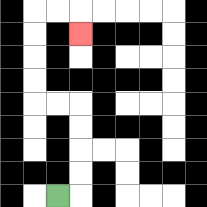{'start': '[2, 8]', 'end': '[3, 1]', 'path_directions': 'R,U,U,U,U,L,L,U,U,U,U,R,R,D', 'path_coordinates': '[[2, 8], [3, 8], [3, 7], [3, 6], [3, 5], [3, 4], [2, 4], [1, 4], [1, 3], [1, 2], [1, 1], [1, 0], [2, 0], [3, 0], [3, 1]]'}